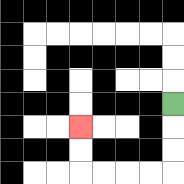{'start': '[7, 4]', 'end': '[3, 5]', 'path_directions': 'D,D,D,L,L,L,L,U,U', 'path_coordinates': '[[7, 4], [7, 5], [7, 6], [7, 7], [6, 7], [5, 7], [4, 7], [3, 7], [3, 6], [3, 5]]'}